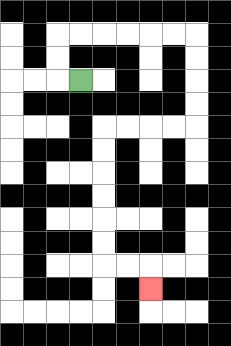{'start': '[3, 3]', 'end': '[6, 12]', 'path_directions': 'L,U,U,R,R,R,R,R,R,D,D,D,D,L,L,L,L,D,D,D,D,D,D,R,R,D', 'path_coordinates': '[[3, 3], [2, 3], [2, 2], [2, 1], [3, 1], [4, 1], [5, 1], [6, 1], [7, 1], [8, 1], [8, 2], [8, 3], [8, 4], [8, 5], [7, 5], [6, 5], [5, 5], [4, 5], [4, 6], [4, 7], [4, 8], [4, 9], [4, 10], [4, 11], [5, 11], [6, 11], [6, 12]]'}